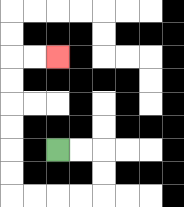{'start': '[2, 6]', 'end': '[2, 2]', 'path_directions': 'R,R,D,D,L,L,L,L,U,U,U,U,U,U,R,R', 'path_coordinates': '[[2, 6], [3, 6], [4, 6], [4, 7], [4, 8], [3, 8], [2, 8], [1, 8], [0, 8], [0, 7], [0, 6], [0, 5], [0, 4], [0, 3], [0, 2], [1, 2], [2, 2]]'}